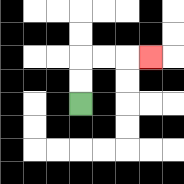{'start': '[3, 4]', 'end': '[6, 2]', 'path_directions': 'U,U,R,R,R', 'path_coordinates': '[[3, 4], [3, 3], [3, 2], [4, 2], [5, 2], [6, 2]]'}